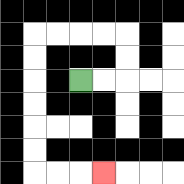{'start': '[3, 3]', 'end': '[4, 7]', 'path_directions': 'R,R,U,U,L,L,L,L,D,D,D,D,D,D,R,R,R', 'path_coordinates': '[[3, 3], [4, 3], [5, 3], [5, 2], [5, 1], [4, 1], [3, 1], [2, 1], [1, 1], [1, 2], [1, 3], [1, 4], [1, 5], [1, 6], [1, 7], [2, 7], [3, 7], [4, 7]]'}